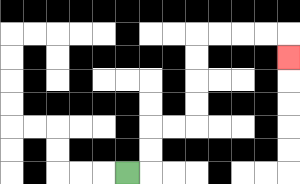{'start': '[5, 7]', 'end': '[12, 2]', 'path_directions': 'R,U,U,R,R,U,U,U,U,R,R,R,R,D', 'path_coordinates': '[[5, 7], [6, 7], [6, 6], [6, 5], [7, 5], [8, 5], [8, 4], [8, 3], [8, 2], [8, 1], [9, 1], [10, 1], [11, 1], [12, 1], [12, 2]]'}